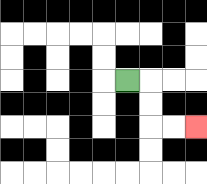{'start': '[5, 3]', 'end': '[8, 5]', 'path_directions': 'R,D,D,R,R', 'path_coordinates': '[[5, 3], [6, 3], [6, 4], [6, 5], [7, 5], [8, 5]]'}